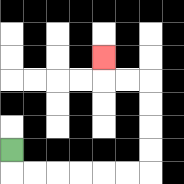{'start': '[0, 6]', 'end': '[4, 2]', 'path_directions': 'D,R,R,R,R,R,R,U,U,U,U,L,L,U', 'path_coordinates': '[[0, 6], [0, 7], [1, 7], [2, 7], [3, 7], [4, 7], [5, 7], [6, 7], [6, 6], [6, 5], [6, 4], [6, 3], [5, 3], [4, 3], [4, 2]]'}